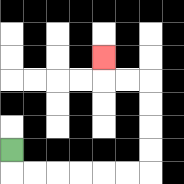{'start': '[0, 6]', 'end': '[4, 2]', 'path_directions': 'D,R,R,R,R,R,R,U,U,U,U,L,L,U', 'path_coordinates': '[[0, 6], [0, 7], [1, 7], [2, 7], [3, 7], [4, 7], [5, 7], [6, 7], [6, 6], [6, 5], [6, 4], [6, 3], [5, 3], [4, 3], [4, 2]]'}